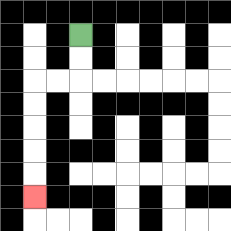{'start': '[3, 1]', 'end': '[1, 8]', 'path_directions': 'D,D,L,L,D,D,D,D,D', 'path_coordinates': '[[3, 1], [3, 2], [3, 3], [2, 3], [1, 3], [1, 4], [1, 5], [1, 6], [1, 7], [1, 8]]'}